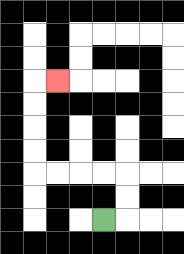{'start': '[4, 9]', 'end': '[2, 3]', 'path_directions': 'R,U,U,L,L,L,L,U,U,U,U,R', 'path_coordinates': '[[4, 9], [5, 9], [5, 8], [5, 7], [4, 7], [3, 7], [2, 7], [1, 7], [1, 6], [1, 5], [1, 4], [1, 3], [2, 3]]'}